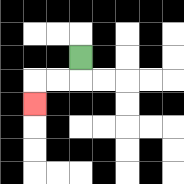{'start': '[3, 2]', 'end': '[1, 4]', 'path_directions': 'D,L,L,D', 'path_coordinates': '[[3, 2], [3, 3], [2, 3], [1, 3], [1, 4]]'}